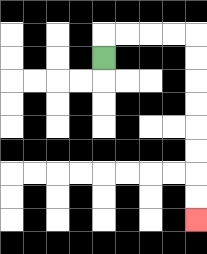{'start': '[4, 2]', 'end': '[8, 9]', 'path_directions': 'U,R,R,R,R,D,D,D,D,D,D,D,D', 'path_coordinates': '[[4, 2], [4, 1], [5, 1], [6, 1], [7, 1], [8, 1], [8, 2], [8, 3], [8, 4], [8, 5], [8, 6], [8, 7], [8, 8], [8, 9]]'}